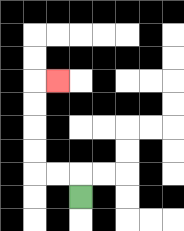{'start': '[3, 8]', 'end': '[2, 3]', 'path_directions': 'U,L,L,U,U,U,U,R', 'path_coordinates': '[[3, 8], [3, 7], [2, 7], [1, 7], [1, 6], [1, 5], [1, 4], [1, 3], [2, 3]]'}